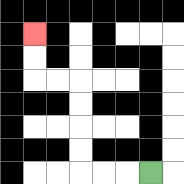{'start': '[6, 7]', 'end': '[1, 1]', 'path_directions': 'L,L,L,U,U,U,U,L,L,U,U', 'path_coordinates': '[[6, 7], [5, 7], [4, 7], [3, 7], [3, 6], [3, 5], [3, 4], [3, 3], [2, 3], [1, 3], [1, 2], [1, 1]]'}